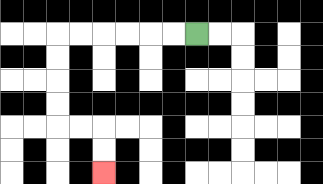{'start': '[8, 1]', 'end': '[4, 7]', 'path_directions': 'L,L,L,L,L,L,D,D,D,D,R,R,D,D', 'path_coordinates': '[[8, 1], [7, 1], [6, 1], [5, 1], [4, 1], [3, 1], [2, 1], [2, 2], [2, 3], [2, 4], [2, 5], [3, 5], [4, 5], [4, 6], [4, 7]]'}